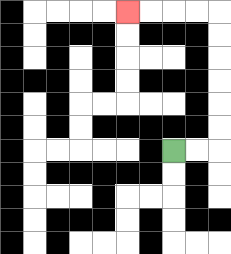{'start': '[7, 6]', 'end': '[5, 0]', 'path_directions': 'R,R,U,U,U,U,U,U,L,L,L,L', 'path_coordinates': '[[7, 6], [8, 6], [9, 6], [9, 5], [9, 4], [9, 3], [9, 2], [9, 1], [9, 0], [8, 0], [7, 0], [6, 0], [5, 0]]'}